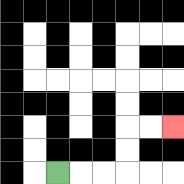{'start': '[2, 7]', 'end': '[7, 5]', 'path_directions': 'R,R,R,U,U,R,R', 'path_coordinates': '[[2, 7], [3, 7], [4, 7], [5, 7], [5, 6], [5, 5], [6, 5], [7, 5]]'}